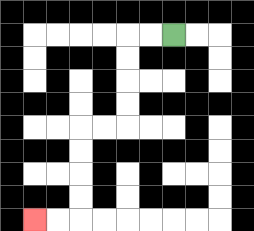{'start': '[7, 1]', 'end': '[1, 9]', 'path_directions': 'L,L,D,D,D,D,L,L,D,D,D,D,L,L', 'path_coordinates': '[[7, 1], [6, 1], [5, 1], [5, 2], [5, 3], [5, 4], [5, 5], [4, 5], [3, 5], [3, 6], [3, 7], [3, 8], [3, 9], [2, 9], [1, 9]]'}